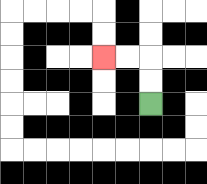{'start': '[6, 4]', 'end': '[4, 2]', 'path_directions': 'U,U,L,L', 'path_coordinates': '[[6, 4], [6, 3], [6, 2], [5, 2], [4, 2]]'}